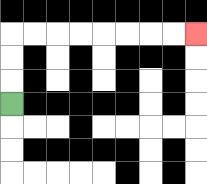{'start': '[0, 4]', 'end': '[8, 1]', 'path_directions': 'U,U,U,R,R,R,R,R,R,R,R', 'path_coordinates': '[[0, 4], [0, 3], [0, 2], [0, 1], [1, 1], [2, 1], [3, 1], [4, 1], [5, 1], [6, 1], [7, 1], [8, 1]]'}